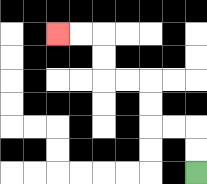{'start': '[8, 7]', 'end': '[2, 1]', 'path_directions': 'U,U,L,L,U,U,L,L,U,U,L,L', 'path_coordinates': '[[8, 7], [8, 6], [8, 5], [7, 5], [6, 5], [6, 4], [6, 3], [5, 3], [4, 3], [4, 2], [4, 1], [3, 1], [2, 1]]'}